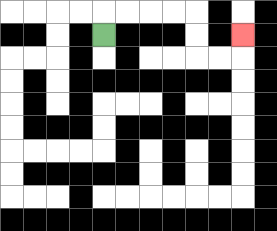{'start': '[4, 1]', 'end': '[10, 1]', 'path_directions': 'U,R,R,R,R,D,D,R,R,U', 'path_coordinates': '[[4, 1], [4, 0], [5, 0], [6, 0], [7, 0], [8, 0], [8, 1], [8, 2], [9, 2], [10, 2], [10, 1]]'}